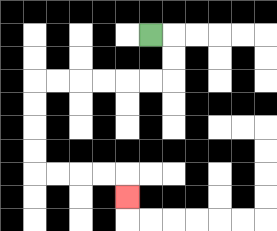{'start': '[6, 1]', 'end': '[5, 8]', 'path_directions': 'R,D,D,L,L,L,L,L,L,D,D,D,D,R,R,R,R,D', 'path_coordinates': '[[6, 1], [7, 1], [7, 2], [7, 3], [6, 3], [5, 3], [4, 3], [3, 3], [2, 3], [1, 3], [1, 4], [1, 5], [1, 6], [1, 7], [2, 7], [3, 7], [4, 7], [5, 7], [5, 8]]'}